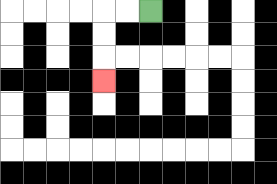{'start': '[6, 0]', 'end': '[4, 3]', 'path_directions': 'L,L,D,D,D', 'path_coordinates': '[[6, 0], [5, 0], [4, 0], [4, 1], [4, 2], [4, 3]]'}